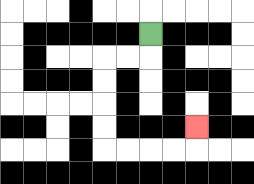{'start': '[6, 1]', 'end': '[8, 5]', 'path_directions': 'D,L,L,D,D,D,D,R,R,R,R,U', 'path_coordinates': '[[6, 1], [6, 2], [5, 2], [4, 2], [4, 3], [4, 4], [4, 5], [4, 6], [5, 6], [6, 6], [7, 6], [8, 6], [8, 5]]'}